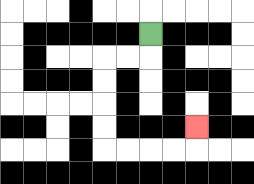{'start': '[6, 1]', 'end': '[8, 5]', 'path_directions': 'D,L,L,D,D,D,D,R,R,R,R,U', 'path_coordinates': '[[6, 1], [6, 2], [5, 2], [4, 2], [4, 3], [4, 4], [4, 5], [4, 6], [5, 6], [6, 6], [7, 6], [8, 6], [8, 5]]'}